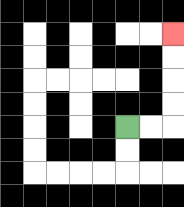{'start': '[5, 5]', 'end': '[7, 1]', 'path_directions': 'R,R,U,U,U,U', 'path_coordinates': '[[5, 5], [6, 5], [7, 5], [7, 4], [7, 3], [7, 2], [7, 1]]'}